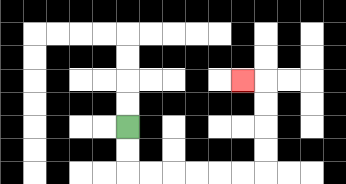{'start': '[5, 5]', 'end': '[10, 3]', 'path_directions': 'D,D,R,R,R,R,R,R,U,U,U,U,L', 'path_coordinates': '[[5, 5], [5, 6], [5, 7], [6, 7], [7, 7], [8, 7], [9, 7], [10, 7], [11, 7], [11, 6], [11, 5], [11, 4], [11, 3], [10, 3]]'}